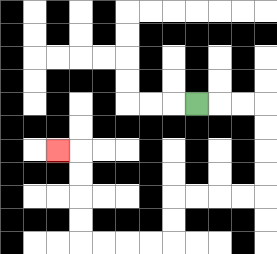{'start': '[8, 4]', 'end': '[2, 6]', 'path_directions': 'R,R,R,D,D,D,D,L,L,L,L,D,D,L,L,L,L,U,U,U,U,L', 'path_coordinates': '[[8, 4], [9, 4], [10, 4], [11, 4], [11, 5], [11, 6], [11, 7], [11, 8], [10, 8], [9, 8], [8, 8], [7, 8], [7, 9], [7, 10], [6, 10], [5, 10], [4, 10], [3, 10], [3, 9], [3, 8], [3, 7], [3, 6], [2, 6]]'}